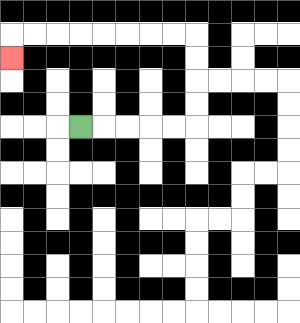{'start': '[3, 5]', 'end': '[0, 2]', 'path_directions': 'R,R,R,R,R,U,U,U,U,L,L,L,L,L,L,L,L,D', 'path_coordinates': '[[3, 5], [4, 5], [5, 5], [6, 5], [7, 5], [8, 5], [8, 4], [8, 3], [8, 2], [8, 1], [7, 1], [6, 1], [5, 1], [4, 1], [3, 1], [2, 1], [1, 1], [0, 1], [0, 2]]'}